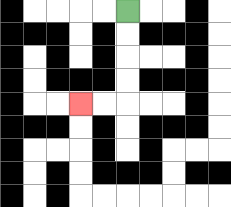{'start': '[5, 0]', 'end': '[3, 4]', 'path_directions': 'D,D,D,D,L,L', 'path_coordinates': '[[5, 0], [5, 1], [5, 2], [5, 3], [5, 4], [4, 4], [3, 4]]'}